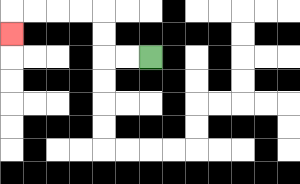{'start': '[6, 2]', 'end': '[0, 1]', 'path_directions': 'L,L,U,U,L,L,L,L,D', 'path_coordinates': '[[6, 2], [5, 2], [4, 2], [4, 1], [4, 0], [3, 0], [2, 0], [1, 0], [0, 0], [0, 1]]'}